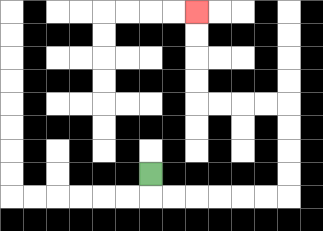{'start': '[6, 7]', 'end': '[8, 0]', 'path_directions': 'D,R,R,R,R,R,R,U,U,U,U,L,L,L,L,U,U,U,U', 'path_coordinates': '[[6, 7], [6, 8], [7, 8], [8, 8], [9, 8], [10, 8], [11, 8], [12, 8], [12, 7], [12, 6], [12, 5], [12, 4], [11, 4], [10, 4], [9, 4], [8, 4], [8, 3], [8, 2], [8, 1], [8, 0]]'}